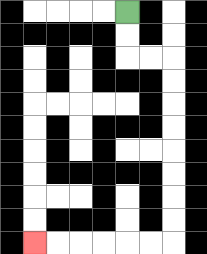{'start': '[5, 0]', 'end': '[1, 10]', 'path_directions': 'D,D,R,R,D,D,D,D,D,D,D,D,L,L,L,L,L,L', 'path_coordinates': '[[5, 0], [5, 1], [5, 2], [6, 2], [7, 2], [7, 3], [7, 4], [7, 5], [7, 6], [7, 7], [7, 8], [7, 9], [7, 10], [6, 10], [5, 10], [4, 10], [3, 10], [2, 10], [1, 10]]'}